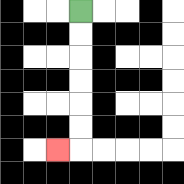{'start': '[3, 0]', 'end': '[2, 6]', 'path_directions': 'D,D,D,D,D,D,L', 'path_coordinates': '[[3, 0], [3, 1], [3, 2], [3, 3], [3, 4], [3, 5], [3, 6], [2, 6]]'}